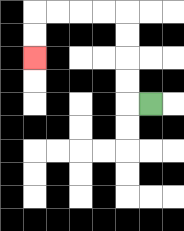{'start': '[6, 4]', 'end': '[1, 2]', 'path_directions': 'L,U,U,U,U,L,L,L,L,D,D', 'path_coordinates': '[[6, 4], [5, 4], [5, 3], [5, 2], [5, 1], [5, 0], [4, 0], [3, 0], [2, 0], [1, 0], [1, 1], [1, 2]]'}